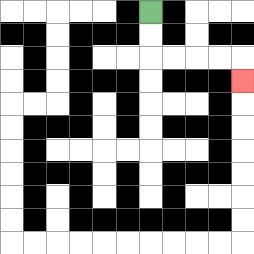{'start': '[6, 0]', 'end': '[10, 3]', 'path_directions': 'D,D,R,R,R,R,D', 'path_coordinates': '[[6, 0], [6, 1], [6, 2], [7, 2], [8, 2], [9, 2], [10, 2], [10, 3]]'}